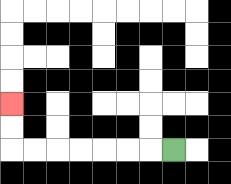{'start': '[7, 6]', 'end': '[0, 4]', 'path_directions': 'L,L,L,L,L,L,L,U,U', 'path_coordinates': '[[7, 6], [6, 6], [5, 6], [4, 6], [3, 6], [2, 6], [1, 6], [0, 6], [0, 5], [0, 4]]'}